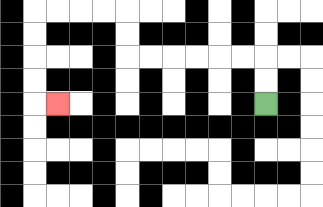{'start': '[11, 4]', 'end': '[2, 4]', 'path_directions': 'U,U,L,L,L,L,L,L,U,U,L,L,L,L,D,D,D,D,R', 'path_coordinates': '[[11, 4], [11, 3], [11, 2], [10, 2], [9, 2], [8, 2], [7, 2], [6, 2], [5, 2], [5, 1], [5, 0], [4, 0], [3, 0], [2, 0], [1, 0], [1, 1], [1, 2], [1, 3], [1, 4], [2, 4]]'}